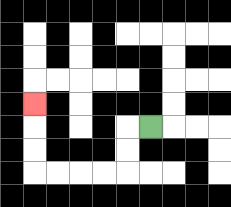{'start': '[6, 5]', 'end': '[1, 4]', 'path_directions': 'L,D,D,L,L,L,L,U,U,U', 'path_coordinates': '[[6, 5], [5, 5], [5, 6], [5, 7], [4, 7], [3, 7], [2, 7], [1, 7], [1, 6], [1, 5], [1, 4]]'}